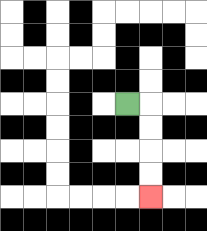{'start': '[5, 4]', 'end': '[6, 8]', 'path_directions': 'R,D,D,D,D', 'path_coordinates': '[[5, 4], [6, 4], [6, 5], [6, 6], [6, 7], [6, 8]]'}